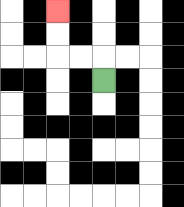{'start': '[4, 3]', 'end': '[2, 0]', 'path_directions': 'U,L,L,U,U', 'path_coordinates': '[[4, 3], [4, 2], [3, 2], [2, 2], [2, 1], [2, 0]]'}